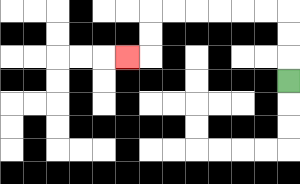{'start': '[12, 3]', 'end': '[5, 2]', 'path_directions': 'U,U,U,L,L,L,L,L,L,D,D,L', 'path_coordinates': '[[12, 3], [12, 2], [12, 1], [12, 0], [11, 0], [10, 0], [9, 0], [8, 0], [7, 0], [6, 0], [6, 1], [6, 2], [5, 2]]'}